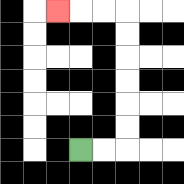{'start': '[3, 6]', 'end': '[2, 0]', 'path_directions': 'R,R,U,U,U,U,U,U,L,L,L', 'path_coordinates': '[[3, 6], [4, 6], [5, 6], [5, 5], [5, 4], [5, 3], [5, 2], [5, 1], [5, 0], [4, 0], [3, 0], [2, 0]]'}